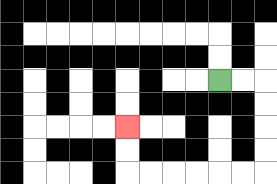{'start': '[9, 3]', 'end': '[5, 5]', 'path_directions': 'R,R,D,D,D,D,L,L,L,L,L,L,U,U', 'path_coordinates': '[[9, 3], [10, 3], [11, 3], [11, 4], [11, 5], [11, 6], [11, 7], [10, 7], [9, 7], [8, 7], [7, 7], [6, 7], [5, 7], [5, 6], [5, 5]]'}